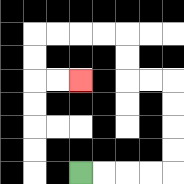{'start': '[3, 7]', 'end': '[3, 3]', 'path_directions': 'R,R,R,R,U,U,U,U,L,L,U,U,L,L,L,L,D,D,R,R', 'path_coordinates': '[[3, 7], [4, 7], [5, 7], [6, 7], [7, 7], [7, 6], [7, 5], [7, 4], [7, 3], [6, 3], [5, 3], [5, 2], [5, 1], [4, 1], [3, 1], [2, 1], [1, 1], [1, 2], [1, 3], [2, 3], [3, 3]]'}